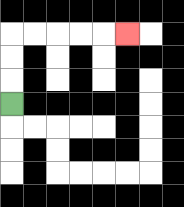{'start': '[0, 4]', 'end': '[5, 1]', 'path_directions': 'U,U,U,R,R,R,R,R', 'path_coordinates': '[[0, 4], [0, 3], [0, 2], [0, 1], [1, 1], [2, 1], [3, 1], [4, 1], [5, 1]]'}